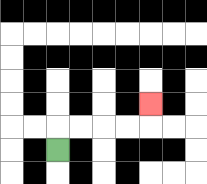{'start': '[2, 6]', 'end': '[6, 4]', 'path_directions': 'U,R,R,R,R,U', 'path_coordinates': '[[2, 6], [2, 5], [3, 5], [4, 5], [5, 5], [6, 5], [6, 4]]'}